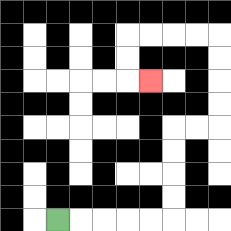{'start': '[2, 9]', 'end': '[6, 3]', 'path_directions': 'R,R,R,R,R,U,U,U,U,R,R,U,U,U,U,L,L,L,L,D,D,R', 'path_coordinates': '[[2, 9], [3, 9], [4, 9], [5, 9], [6, 9], [7, 9], [7, 8], [7, 7], [7, 6], [7, 5], [8, 5], [9, 5], [9, 4], [9, 3], [9, 2], [9, 1], [8, 1], [7, 1], [6, 1], [5, 1], [5, 2], [5, 3], [6, 3]]'}